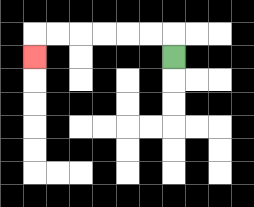{'start': '[7, 2]', 'end': '[1, 2]', 'path_directions': 'U,L,L,L,L,L,L,D', 'path_coordinates': '[[7, 2], [7, 1], [6, 1], [5, 1], [4, 1], [3, 1], [2, 1], [1, 1], [1, 2]]'}